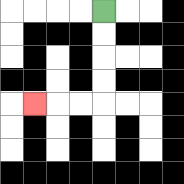{'start': '[4, 0]', 'end': '[1, 4]', 'path_directions': 'D,D,D,D,L,L,L', 'path_coordinates': '[[4, 0], [4, 1], [4, 2], [4, 3], [4, 4], [3, 4], [2, 4], [1, 4]]'}